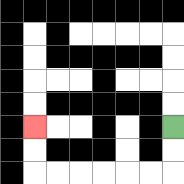{'start': '[7, 5]', 'end': '[1, 5]', 'path_directions': 'D,D,L,L,L,L,L,L,U,U', 'path_coordinates': '[[7, 5], [7, 6], [7, 7], [6, 7], [5, 7], [4, 7], [3, 7], [2, 7], [1, 7], [1, 6], [1, 5]]'}